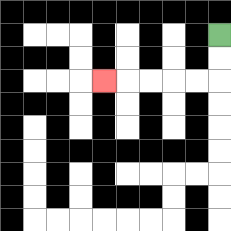{'start': '[9, 1]', 'end': '[4, 3]', 'path_directions': 'D,D,L,L,L,L,L', 'path_coordinates': '[[9, 1], [9, 2], [9, 3], [8, 3], [7, 3], [6, 3], [5, 3], [4, 3]]'}